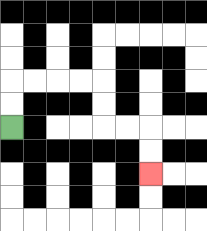{'start': '[0, 5]', 'end': '[6, 7]', 'path_directions': 'U,U,R,R,R,R,D,D,R,R,D,D', 'path_coordinates': '[[0, 5], [0, 4], [0, 3], [1, 3], [2, 3], [3, 3], [4, 3], [4, 4], [4, 5], [5, 5], [6, 5], [6, 6], [6, 7]]'}